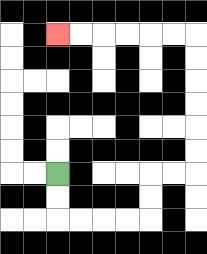{'start': '[2, 7]', 'end': '[2, 1]', 'path_directions': 'D,D,R,R,R,R,U,U,R,R,U,U,U,U,U,U,L,L,L,L,L,L', 'path_coordinates': '[[2, 7], [2, 8], [2, 9], [3, 9], [4, 9], [5, 9], [6, 9], [6, 8], [6, 7], [7, 7], [8, 7], [8, 6], [8, 5], [8, 4], [8, 3], [8, 2], [8, 1], [7, 1], [6, 1], [5, 1], [4, 1], [3, 1], [2, 1]]'}